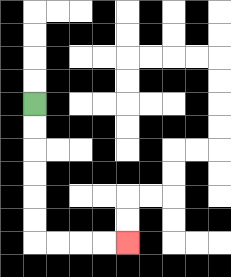{'start': '[1, 4]', 'end': '[5, 10]', 'path_directions': 'D,D,D,D,D,D,R,R,R,R', 'path_coordinates': '[[1, 4], [1, 5], [1, 6], [1, 7], [1, 8], [1, 9], [1, 10], [2, 10], [3, 10], [4, 10], [5, 10]]'}